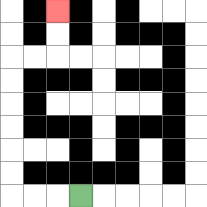{'start': '[3, 8]', 'end': '[2, 0]', 'path_directions': 'L,L,L,U,U,U,U,U,U,R,R,U,U', 'path_coordinates': '[[3, 8], [2, 8], [1, 8], [0, 8], [0, 7], [0, 6], [0, 5], [0, 4], [0, 3], [0, 2], [1, 2], [2, 2], [2, 1], [2, 0]]'}